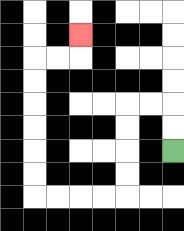{'start': '[7, 6]', 'end': '[3, 1]', 'path_directions': 'U,U,L,L,D,D,D,D,L,L,L,L,U,U,U,U,U,U,R,R,U', 'path_coordinates': '[[7, 6], [7, 5], [7, 4], [6, 4], [5, 4], [5, 5], [5, 6], [5, 7], [5, 8], [4, 8], [3, 8], [2, 8], [1, 8], [1, 7], [1, 6], [1, 5], [1, 4], [1, 3], [1, 2], [2, 2], [3, 2], [3, 1]]'}